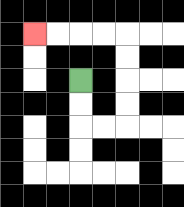{'start': '[3, 3]', 'end': '[1, 1]', 'path_directions': 'D,D,R,R,U,U,U,U,L,L,L,L', 'path_coordinates': '[[3, 3], [3, 4], [3, 5], [4, 5], [5, 5], [5, 4], [5, 3], [5, 2], [5, 1], [4, 1], [3, 1], [2, 1], [1, 1]]'}